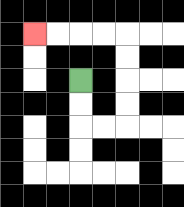{'start': '[3, 3]', 'end': '[1, 1]', 'path_directions': 'D,D,R,R,U,U,U,U,L,L,L,L', 'path_coordinates': '[[3, 3], [3, 4], [3, 5], [4, 5], [5, 5], [5, 4], [5, 3], [5, 2], [5, 1], [4, 1], [3, 1], [2, 1], [1, 1]]'}